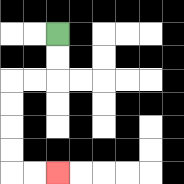{'start': '[2, 1]', 'end': '[2, 7]', 'path_directions': 'D,D,L,L,D,D,D,D,R,R', 'path_coordinates': '[[2, 1], [2, 2], [2, 3], [1, 3], [0, 3], [0, 4], [0, 5], [0, 6], [0, 7], [1, 7], [2, 7]]'}